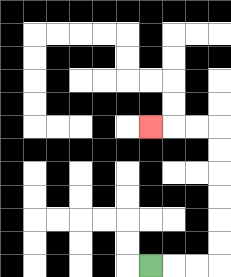{'start': '[6, 11]', 'end': '[6, 5]', 'path_directions': 'R,R,R,U,U,U,U,U,U,L,L,L', 'path_coordinates': '[[6, 11], [7, 11], [8, 11], [9, 11], [9, 10], [9, 9], [9, 8], [9, 7], [9, 6], [9, 5], [8, 5], [7, 5], [6, 5]]'}